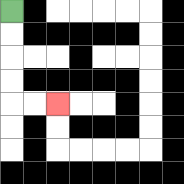{'start': '[0, 0]', 'end': '[2, 4]', 'path_directions': 'D,D,D,D,R,R', 'path_coordinates': '[[0, 0], [0, 1], [0, 2], [0, 3], [0, 4], [1, 4], [2, 4]]'}